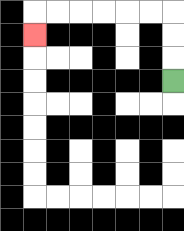{'start': '[7, 3]', 'end': '[1, 1]', 'path_directions': 'U,U,U,L,L,L,L,L,L,D', 'path_coordinates': '[[7, 3], [7, 2], [7, 1], [7, 0], [6, 0], [5, 0], [4, 0], [3, 0], [2, 0], [1, 0], [1, 1]]'}